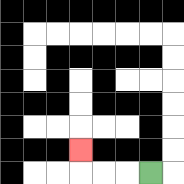{'start': '[6, 7]', 'end': '[3, 6]', 'path_directions': 'L,L,L,U', 'path_coordinates': '[[6, 7], [5, 7], [4, 7], [3, 7], [3, 6]]'}